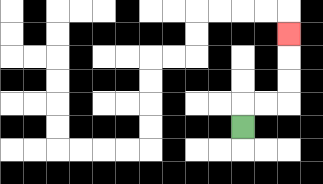{'start': '[10, 5]', 'end': '[12, 1]', 'path_directions': 'U,R,R,U,U,U', 'path_coordinates': '[[10, 5], [10, 4], [11, 4], [12, 4], [12, 3], [12, 2], [12, 1]]'}